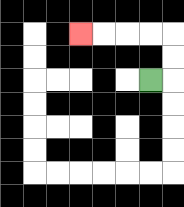{'start': '[6, 3]', 'end': '[3, 1]', 'path_directions': 'R,U,U,L,L,L,L', 'path_coordinates': '[[6, 3], [7, 3], [7, 2], [7, 1], [6, 1], [5, 1], [4, 1], [3, 1]]'}